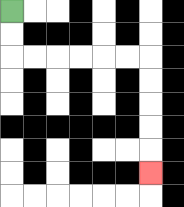{'start': '[0, 0]', 'end': '[6, 7]', 'path_directions': 'D,D,R,R,R,R,R,R,D,D,D,D,D', 'path_coordinates': '[[0, 0], [0, 1], [0, 2], [1, 2], [2, 2], [3, 2], [4, 2], [5, 2], [6, 2], [6, 3], [6, 4], [6, 5], [6, 6], [6, 7]]'}